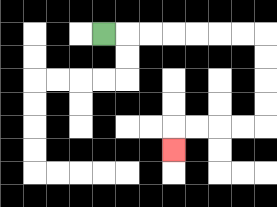{'start': '[4, 1]', 'end': '[7, 6]', 'path_directions': 'R,R,R,R,R,R,R,D,D,D,D,L,L,L,L,D', 'path_coordinates': '[[4, 1], [5, 1], [6, 1], [7, 1], [8, 1], [9, 1], [10, 1], [11, 1], [11, 2], [11, 3], [11, 4], [11, 5], [10, 5], [9, 5], [8, 5], [7, 5], [7, 6]]'}